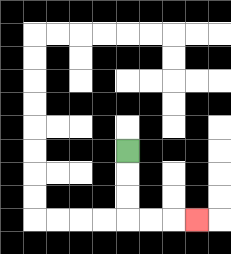{'start': '[5, 6]', 'end': '[8, 9]', 'path_directions': 'D,D,D,R,R,R', 'path_coordinates': '[[5, 6], [5, 7], [5, 8], [5, 9], [6, 9], [7, 9], [8, 9]]'}